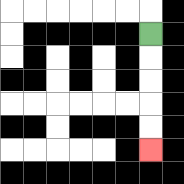{'start': '[6, 1]', 'end': '[6, 6]', 'path_directions': 'D,D,D,D,D', 'path_coordinates': '[[6, 1], [6, 2], [6, 3], [6, 4], [6, 5], [6, 6]]'}